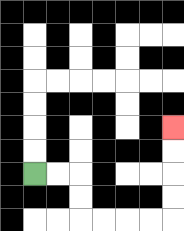{'start': '[1, 7]', 'end': '[7, 5]', 'path_directions': 'R,R,D,D,R,R,R,R,U,U,U,U', 'path_coordinates': '[[1, 7], [2, 7], [3, 7], [3, 8], [3, 9], [4, 9], [5, 9], [6, 9], [7, 9], [7, 8], [7, 7], [7, 6], [7, 5]]'}